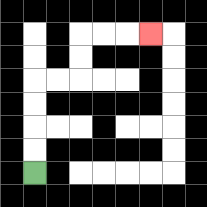{'start': '[1, 7]', 'end': '[6, 1]', 'path_directions': 'U,U,U,U,R,R,U,U,R,R,R', 'path_coordinates': '[[1, 7], [1, 6], [1, 5], [1, 4], [1, 3], [2, 3], [3, 3], [3, 2], [3, 1], [4, 1], [5, 1], [6, 1]]'}